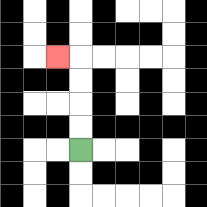{'start': '[3, 6]', 'end': '[2, 2]', 'path_directions': 'U,U,U,U,L', 'path_coordinates': '[[3, 6], [3, 5], [3, 4], [3, 3], [3, 2], [2, 2]]'}